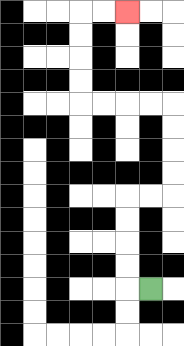{'start': '[6, 12]', 'end': '[5, 0]', 'path_directions': 'L,U,U,U,U,R,R,U,U,U,U,L,L,L,L,U,U,U,U,R,R', 'path_coordinates': '[[6, 12], [5, 12], [5, 11], [5, 10], [5, 9], [5, 8], [6, 8], [7, 8], [7, 7], [7, 6], [7, 5], [7, 4], [6, 4], [5, 4], [4, 4], [3, 4], [3, 3], [3, 2], [3, 1], [3, 0], [4, 0], [5, 0]]'}